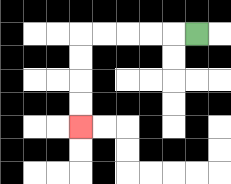{'start': '[8, 1]', 'end': '[3, 5]', 'path_directions': 'L,L,L,L,L,D,D,D,D', 'path_coordinates': '[[8, 1], [7, 1], [6, 1], [5, 1], [4, 1], [3, 1], [3, 2], [3, 3], [3, 4], [3, 5]]'}